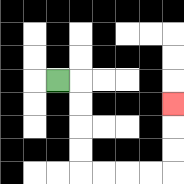{'start': '[2, 3]', 'end': '[7, 4]', 'path_directions': 'R,D,D,D,D,R,R,R,R,U,U,U', 'path_coordinates': '[[2, 3], [3, 3], [3, 4], [3, 5], [3, 6], [3, 7], [4, 7], [5, 7], [6, 7], [7, 7], [7, 6], [7, 5], [7, 4]]'}